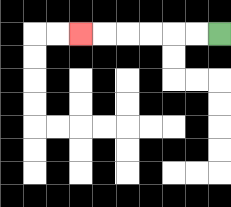{'start': '[9, 1]', 'end': '[3, 1]', 'path_directions': 'L,L,L,L,L,L', 'path_coordinates': '[[9, 1], [8, 1], [7, 1], [6, 1], [5, 1], [4, 1], [3, 1]]'}